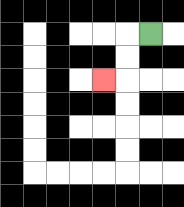{'start': '[6, 1]', 'end': '[4, 3]', 'path_directions': 'L,D,D,L', 'path_coordinates': '[[6, 1], [5, 1], [5, 2], [5, 3], [4, 3]]'}